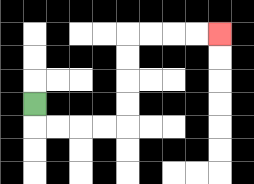{'start': '[1, 4]', 'end': '[9, 1]', 'path_directions': 'D,R,R,R,R,U,U,U,U,R,R,R,R', 'path_coordinates': '[[1, 4], [1, 5], [2, 5], [3, 5], [4, 5], [5, 5], [5, 4], [5, 3], [5, 2], [5, 1], [6, 1], [7, 1], [8, 1], [9, 1]]'}